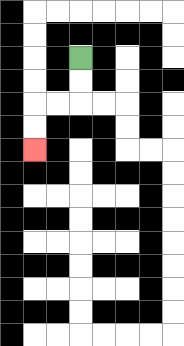{'start': '[3, 2]', 'end': '[1, 6]', 'path_directions': 'D,D,L,L,D,D', 'path_coordinates': '[[3, 2], [3, 3], [3, 4], [2, 4], [1, 4], [1, 5], [1, 6]]'}